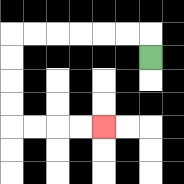{'start': '[6, 2]', 'end': '[4, 5]', 'path_directions': 'U,L,L,L,L,L,L,D,D,D,D,R,R,R,R', 'path_coordinates': '[[6, 2], [6, 1], [5, 1], [4, 1], [3, 1], [2, 1], [1, 1], [0, 1], [0, 2], [0, 3], [0, 4], [0, 5], [1, 5], [2, 5], [3, 5], [4, 5]]'}